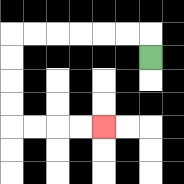{'start': '[6, 2]', 'end': '[4, 5]', 'path_directions': 'U,L,L,L,L,L,L,D,D,D,D,R,R,R,R', 'path_coordinates': '[[6, 2], [6, 1], [5, 1], [4, 1], [3, 1], [2, 1], [1, 1], [0, 1], [0, 2], [0, 3], [0, 4], [0, 5], [1, 5], [2, 5], [3, 5], [4, 5]]'}